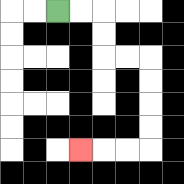{'start': '[2, 0]', 'end': '[3, 6]', 'path_directions': 'R,R,D,D,R,R,D,D,D,D,L,L,L', 'path_coordinates': '[[2, 0], [3, 0], [4, 0], [4, 1], [4, 2], [5, 2], [6, 2], [6, 3], [6, 4], [6, 5], [6, 6], [5, 6], [4, 6], [3, 6]]'}